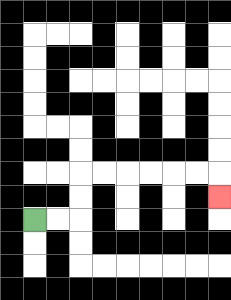{'start': '[1, 9]', 'end': '[9, 8]', 'path_directions': 'R,R,U,U,R,R,R,R,R,R,D', 'path_coordinates': '[[1, 9], [2, 9], [3, 9], [3, 8], [3, 7], [4, 7], [5, 7], [6, 7], [7, 7], [8, 7], [9, 7], [9, 8]]'}